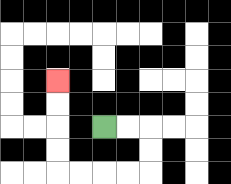{'start': '[4, 5]', 'end': '[2, 3]', 'path_directions': 'R,R,D,D,L,L,L,L,U,U,U,U', 'path_coordinates': '[[4, 5], [5, 5], [6, 5], [6, 6], [6, 7], [5, 7], [4, 7], [3, 7], [2, 7], [2, 6], [2, 5], [2, 4], [2, 3]]'}